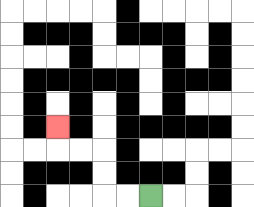{'start': '[6, 8]', 'end': '[2, 5]', 'path_directions': 'L,L,U,U,L,L,U', 'path_coordinates': '[[6, 8], [5, 8], [4, 8], [4, 7], [4, 6], [3, 6], [2, 6], [2, 5]]'}